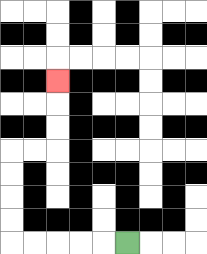{'start': '[5, 10]', 'end': '[2, 3]', 'path_directions': 'L,L,L,L,L,U,U,U,U,R,R,U,U,U', 'path_coordinates': '[[5, 10], [4, 10], [3, 10], [2, 10], [1, 10], [0, 10], [0, 9], [0, 8], [0, 7], [0, 6], [1, 6], [2, 6], [2, 5], [2, 4], [2, 3]]'}